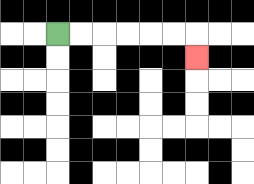{'start': '[2, 1]', 'end': '[8, 2]', 'path_directions': 'R,R,R,R,R,R,D', 'path_coordinates': '[[2, 1], [3, 1], [4, 1], [5, 1], [6, 1], [7, 1], [8, 1], [8, 2]]'}